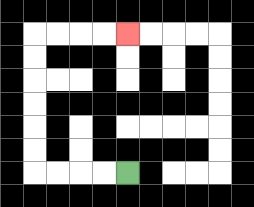{'start': '[5, 7]', 'end': '[5, 1]', 'path_directions': 'L,L,L,L,U,U,U,U,U,U,R,R,R,R', 'path_coordinates': '[[5, 7], [4, 7], [3, 7], [2, 7], [1, 7], [1, 6], [1, 5], [1, 4], [1, 3], [1, 2], [1, 1], [2, 1], [3, 1], [4, 1], [5, 1]]'}